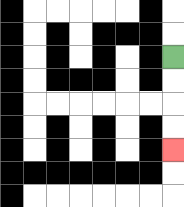{'start': '[7, 2]', 'end': '[7, 6]', 'path_directions': 'D,D,D,D', 'path_coordinates': '[[7, 2], [7, 3], [7, 4], [7, 5], [7, 6]]'}